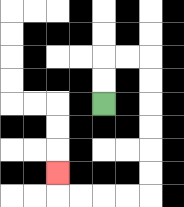{'start': '[4, 4]', 'end': '[2, 7]', 'path_directions': 'U,U,R,R,D,D,D,D,D,D,L,L,L,L,U', 'path_coordinates': '[[4, 4], [4, 3], [4, 2], [5, 2], [6, 2], [6, 3], [6, 4], [6, 5], [6, 6], [6, 7], [6, 8], [5, 8], [4, 8], [3, 8], [2, 8], [2, 7]]'}